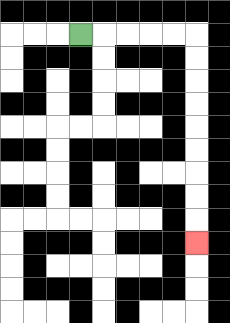{'start': '[3, 1]', 'end': '[8, 10]', 'path_directions': 'R,R,R,R,R,D,D,D,D,D,D,D,D,D', 'path_coordinates': '[[3, 1], [4, 1], [5, 1], [6, 1], [7, 1], [8, 1], [8, 2], [8, 3], [8, 4], [8, 5], [8, 6], [8, 7], [8, 8], [8, 9], [8, 10]]'}